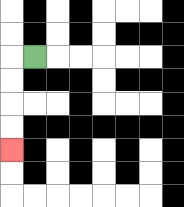{'start': '[1, 2]', 'end': '[0, 6]', 'path_directions': 'L,D,D,D,D', 'path_coordinates': '[[1, 2], [0, 2], [0, 3], [0, 4], [0, 5], [0, 6]]'}